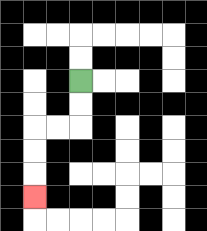{'start': '[3, 3]', 'end': '[1, 8]', 'path_directions': 'D,D,L,L,D,D,D', 'path_coordinates': '[[3, 3], [3, 4], [3, 5], [2, 5], [1, 5], [1, 6], [1, 7], [1, 8]]'}